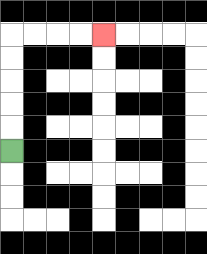{'start': '[0, 6]', 'end': '[4, 1]', 'path_directions': 'U,U,U,U,U,R,R,R,R', 'path_coordinates': '[[0, 6], [0, 5], [0, 4], [0, 3], [0, 2], [0, 1], [1, 1], [2, 1], [3, 1], [4, 1]]'}